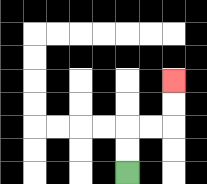{'start': '[5, 7]', 'end': '[7, 3]', 'path_directions': 'U,U,R,R,U,U', 'path_coordinates': '[[5, 7], [5, 6], [5, 5], [6, 5], [7, 5], [7, 4], [7, 3]]'}